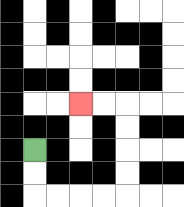{'start': '[1, 6]', 'end': '[3, 4]', 'path_directions': 'D,D,R,R,R,R,U,U,U,U,L,L', 'path_coordinates': '[[1, 6], [1, 7], [1, 8], [2, 8], [3, 8], [4, 8], [5, 8], [5, 7], [5, 6], [5, 5], [5, 4], [4, 4], [3, 4]]'}